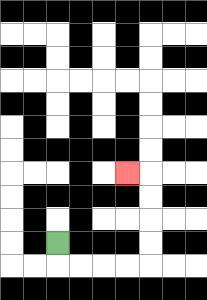{'start': '[2, 10]', 'end': '[5, 7]', 'path_directions': 'D,R,R,R,R,U,U,U,U,L', 'path_coordinates': '[[2, 10], [2, 11], [3, 11], [4, 11], [5, 11], [6, 11], [6, 10], [6, 9], [6, 8], [6, 7], [5, 7]]'}